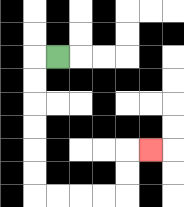{'start': '[2, 2]', 'end': '[6, 6]', 'path_directions': 'L,D,D,D,D,D,D,R,R,R,R,U,U,R', 'path_coordinates': '[[2, 2], [1, 2], [1, 3], [1, 4], [1, 5], [1, 6], [1, 7], [1, 8], [2, 8], [3, 8], [4, 8], [5, 8], [5, 7], [5, 6], [6, 6]]'}